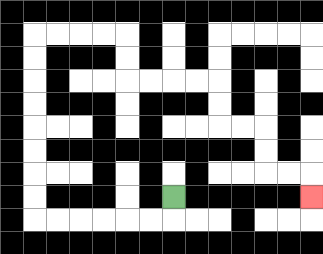{'start': '[7, 8]', 'end': '[13, 8]', 'path_directions': 'D,L,L,L,L,L,L,U,U,U,U,U,U,U,U,R,R,R,R,D,D,R,R,R,R,D,D,R,R,D,D,R,R,D', 'path_coordinates': '[[7, 8], [7, 9], [6, 9], [5, 9], [4, 9], [3, 9], [2, 9], [1, 9], [1, 8], [1, 7], [1, 6], [1, 5], [1, 4], [1, 3], [1, 2], [1, 1], [2, 1], [3, 1], [4, 1], [5, 1], [5, 2], [5, 3], [6, 3], [7, 3], [8, 3], [9, 3], [9, 4], [9, 5], [10, 5], [11, 5], [11, 6], [11, 7], [12, 7], [13, 7], [13, 8]]'}